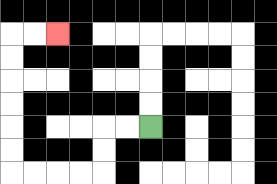{'start': '[6, 5]', 'end': '[2, 1]', 'path_directions': 'L,L,D,D,L,L,L,L,U,U,U,U,U,U,R,R', 'path_coordinates': '[[6, 5], [5, 5], [4, 5], [4, 6], [4, 7], [3, 7], [2, 7], [1, 7], [0, 7], [0, 6], [0, 5], [0, 4], [0, 3], [0, 2], [0, 1], [1, 1], [2, 1]]'}